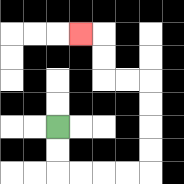{'start': '[2, 5]', 'end': '[3, 1]', 'path_directions': 'D,D,R,R,R,R,U,U,U,U,L,L,U,U,L', 'path_coordinates': '[[2, 5], [2, 6], [2, 7], [3, 7], [4, 7], [5, 7], [6, 7], [6, 6], [6, 5], [6, 4], [6, 3], [5, 3], [4, 3], [4, 2], [4, 1], [3, 1]]'}